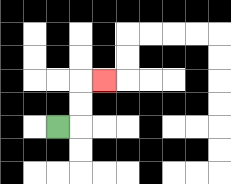{'start': '[2, 5]', 'end': '[4, 3]', 'path_directions': 'R,U,U,R', 'path_coordinates': '[[2, 5], [3, 5], [3, 4], [3, 3], [4, 3]]'}